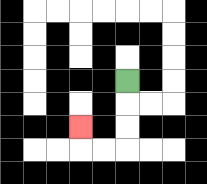{'start': '[5, 3]', 'end': '[3, 5]', 'path_directions': 'D,D,D,L,L,U', 'path_coordinates': '[[5, 3], [5, 4], [5, 5], [5, 6], [4, 6], [3, 6], [3, 5]]'}